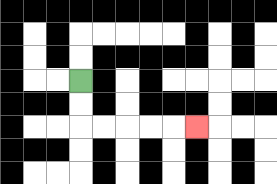{'start': '[3, 3]', 'end': '[8, 5]', 'path_directions': 'D,D,R,R,R,R,R', 'path_coordinates': '[[3, 3], [3, 4], [3, 5], [4, 5], [5, 5], [6, 5], [7, 5], [8, 5]]'}